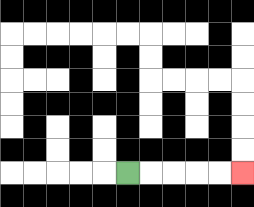{'start': '[5, 7]', 'end': '[10, 7]', 'path_directions': 'R,R,R,R,R', 'path_coordinates': '[[5, 7], [6, 7], [7, 7], [8, 7], [9, 7], [10, 7]]'}